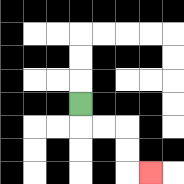{'start': '[3, 4]', 'end': '[6, 7]', 'path_directions': 'D,R,R,D,D,R', 'path_coordinates': '[[3, 4], [3, 5], [4, 5], [5, 5], [5, 6], [5, 7], [6, 7]]'}